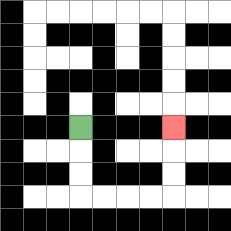{'start': '[3, 5]', 'end': '[7, 5]', 'path_directions': 'D,D,D,R,R,R,R,U,U,U', 'path_coordinates': '[[3, 5], [3, 6], [3, 7], [3, 8], [4, 8], [5, 8], [6, 8], [7, 8], [7, 7], [7, 6], [7, 5]]'}